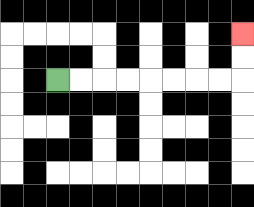{'start': '[2, 3]', 'end': '[10, 1]', 'path_directions': 'R,R,R,R,R,R,R,R,U,U', 'path_coordinates': '[[2, 3], [3, 3], [4, 3], [5, 3], [6, 3], [7, 3], [8, 3], [9, 3], [10, 3], [10, 2], [10, 1]]'}